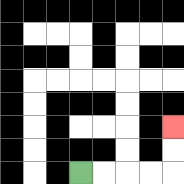{'start': '[3, 7]', 'end': '[7, 5]', 'path_directions': 'R,R,R,R,U,U', 'path_coordinates': '[[3, 7], [4, 7], [5, 7], [6, 7], [7, 7], [7, 6], [7, 5]]'}